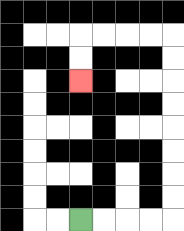{'start': '[3, 9]', 'end': '[3, 3]', 'path_directions': 'R,R,R,R,U,U,U,U,U,U,U,U,L,L,L,L,D,D', 'path_coordinates': '[[3, 9], [4, 9], [5, 9], [6, 9], [7, 9], [7, 8], [7, 7], [7, 6], [7, 5], [7, 4], [7, 3], [7, 2], [7, 1], [6, 1], [5, 1], [4, 1], [3, 1], [3, 2], [3, 3]]'}